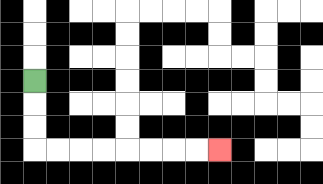{'start': '[1, 3]', 'end': '[9, 6]', 'path_directions': 'D,D,D,R,R,R,R,R,R,R,R', 'path_coordinates': '[[1, 3], [1, 4], [1, 5], [1, 6], [2, 6], [3, 6], [4, 6], [5, 6], [6, 6], [7, 6], [8, 6], [9, 6]]'}